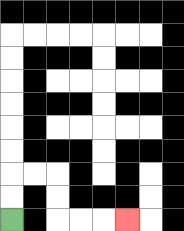{'start': '[0, 9]', 'end': '[5, 9]', 'path_directions': 'U,U,R,R,D,D,R,R,R', 'path_coordinates': '[[0, 9], [0, 8], [0, 7], [1, 7], [2, 7], [2, 8], [2, 9], [3, 9], [4, 9], [5, 9]]'}